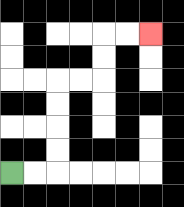{'start': '[0, 7]', 'end': '[6, 1]', 'path_directions': 'R,R,U,U,U,U,R,R,U,U,R,R', 'path_coordinates': '[[0, 7], [1, 7], [2, 7], [2, 6], [2, 5], [2, 4], [2, 3], [3, 3], [4, 3], [4, 2], [4, 1], [5, 1], [6, 1]]'}